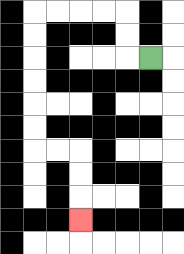{'start': '[6, 2]', 'end': '[3, 9]', 'path_directions': 'L,U,U,L,L,L,L,D,D,D,D,D,D,R,R,D,D,D', 'path_coordinates': '[[6, 2], [5, 2], [5, 1], [5, 0], [4, 0], [3, 0], [2, 0], [1, 0], [1, 1], [1, 2], [1, 3], [1, 4], [1, 5], [1, 6], [2, 6], [3, 6], [3, 7], [3, 8], [3, 9]]'}